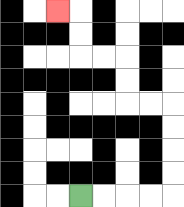{'start': '[3, 8]', 'end': '[2, 0]', 'path_directions': 'R,R,R,R,U,U,U,U,L,L,U,U,L,L,U,U,L', 'path_coordinates': '[[3, 8], [4, 8], [5, 8], [6, 8], [7, 8], [7, 7], [7, 6], [7, 5], [7, 4], [6, 4], [5, 4], [5, 3], [5, 2], [4, 2], [3, 2], [3, 1], [3, 0], [2, 0]]'}